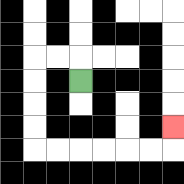{'start': '[3, 3]', 'end': '[7, 5]', 'path_directions': 'U,L,L,D,D,D,D,R,R,R,R,R,R,U', 'path_coordinates': '[[3, 3], [3, 2], [2, 2], [1, 2], [1, 3], [1, 4], [1, 5], [1, 6], [2, 6], [3, 6], [4, 6], [5, 6], [6, 6], [7, 6], [7, 5]]'}